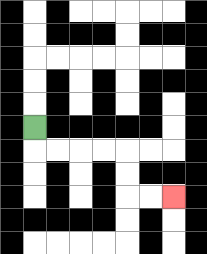{'start': '[1, 5]', 'end': '[7, 8]', 'path_directions': 'D,R,R,R,R,D,D,R,R', 'path_coordinates': '[[1, 5], [1, 6], [2, 6], [3, 6], [4, 6], [5, 6], [5, 7], [5, 8], [6, 8], [7, 8]]'}